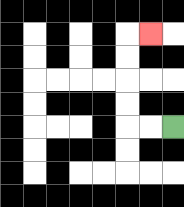{'start': '[7, 5]', 'end': '[6, 1]', 'path_directions': 'L,L,U,U,U,U,R', 'path_coordinates': '[[7, 5], [6, 5], [5, 5], [5, 4], [5, 3], [5, 2], [5, 1], [6, 1]]'}